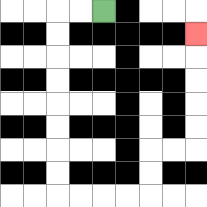{'start': '[4, 0]', 'end': '[8, 1]', 'path_directions': 'L,L,D,D,D,D,D,D,D,D,R,R,R,R,U,U,R,R,U,U,U,U,U', 'path_coordinates': '[[4, 0], [3, 0], [2, 0], [2, 1], [2, 2], [2, 3], [2, 4], [2, 5], [2, 6], [2, 7], [2, 8], [3, 8], [4, 8], [5, 8], [6, 8], [6, 7], [6, 6], [7, 6], [8, 6], [8, 5], [8, 4], [8, 3], [8, 2], [8, 1]]'}